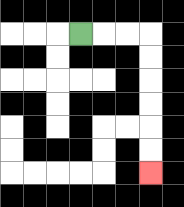{'start': '[3, 1]', 'end': '[6, 7]', 'path_directions': 'R,R,R,D,D,D,D,D,D', 'path_coordinates': '[[3, 1], [4, 1], [5, 1], [6, 1], [6, 2], [6, 3], [6, 4], [6, 5], [6, 6], [6, 7]]'}